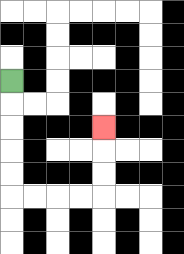{'start': '[0, 3]', 'end': '[4, 5]', 'path_directions': 'D,D,D,D,D,R,R,R,R,U,U,U', 'path_coordinates': '[[0, 3], [0, 4], [0, 5], [0, 6], [0, 7], [0, 8], [1, 8], [2, 8], [3, 8], [4, 8], [4, 7], [4, 6], [4, 5]]'}